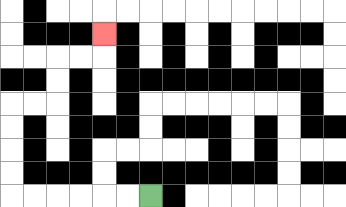{'start': '[6, 8]', 'end': '[4, 1]', 'path_directions': 'L,L,L,L,L,L,U,U,U,U,R,R,U,U,R,R,U', 'path_coordinates': '[[6, 8], [5, 8], [4, 8], [3, 8], [2, 8], [1, 8], [0, 8], [0, 7], [0, 6], [0, 5], [0, 4], [1, 4], [2, 4], [2, 3], [2, 2], [3, 2], [4, 2], [4, 1]]'}